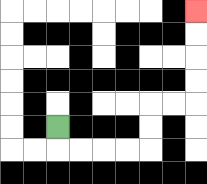{'start': '[2, 5]', 'end': '[8, 0]', 'path_directions': 'D,R,R,R,R,U,U,R,R,U,U,U,U', 'path_coordinates': '[[2, 5], [2, 6], [3, 6], [4, 6], [5, 6], [6, 6], [6, 5], [6, 4], [7, 4], [8, 4], [8, 3], [8, 2], [8, 1], [8, 0]]'}